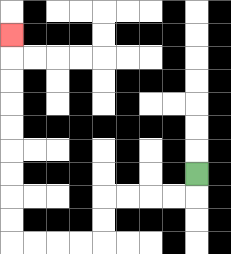{'start': '[8, 7]', 'end': '[0, 1]', 'path_directions': 'D,L,L,L,L,D,D,L,L,L,L,U,U,U,U,U,U,U,U,U', 'path_coordinates': '[[8, 7], [8, 8], [7, 8], [6, 8], [5, 8], [4, 8], [4, 9], [4, 10], [3, 10], [2, 10], [1, 10], [0, 10], [0, 9], [0, 8], [0, 7], [0, 6], [0, 5], [0, 4], [0, 3], [0, 2], [0, 1]]'}